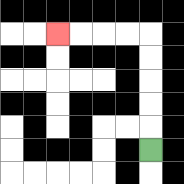{'start': '[6, 6]', 'end': '[2, 1]', 'path_directions': 'U,U,U,U,U,L,L,L,L', 'path_coordinates': '[[6, 6], [6, 5], [6, 4], [6, 3], [6, 2], [6, 1], [5, 1], [4, 1], [3, 1], [2, 1]]'}